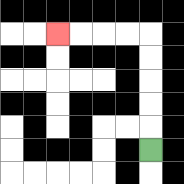{'start': '[6, 6]', 'end': '[2, 1]', 'path_directions': 'U,U,U,U,U,L,L,L,L', 'path_coordinates': '[[6, 6], [6, 5], [6, 4], [6, 3], [6, 2], [6, 1], [5, 1], [4, 1], [3, 1], [2, 1]]'}